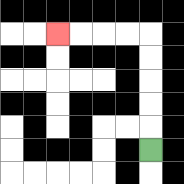{'start': '[6, 6]', 'end': '[2, 1]', 'path_directions': 'U,U,U,U,U,L,L,L,L', 'path_coordinates': '[[6, 6], [6, 5], [6, 4], [6, 3], [6, 2], [6, 1], [5, 1], [4, 1], [3, 1], [2, 1]]'}